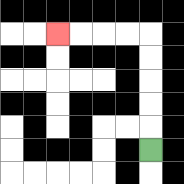{'start': '[6, 6]', 'end': '[2, 1]', 'path_directions': 'U,U,U,U,U,L,L,L,L', 'path_coordinates': '[[6, 6], [6, 5], [6, 4], [6, 3], [6, 2], [6, 1], [5, 1], [4, 1], [3, 1], [2, 1]]'}